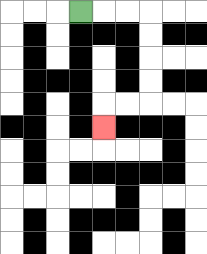{'start': '[3, 0]', 'end': '[4, 5]', 'path_directions': 'R,R,R,D,D,D,D,L,L,D', 'path_coordinates': '[[3, 0], [4, 0], [5, 0], [6, 0], [6, 1], [6, 2], [6, 3], [6, 4], [5, 4], [4, 4], [4, 5]]'}